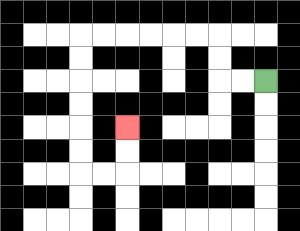{'start': '[11, 3]', 'end': '[5, 5]', 'path_directions': 'L,L,U,U,L,L,L,L,L,L,D,D,D,D,D,D,R,R,U,U', 'path_coordinates': '[[11, 3], [10, 3], [9, 3], [9, 2], [9, 1], [8, 1], [7, 1], [6, 1], [5, 1], [4, 1], [3, 1], [3, 2], [3, 3], [3, 4], [3, 5], [3, 6], [3, 7], [4, 7], [5, 7], [5, 6], [5, 5]]'}